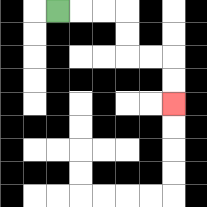{'start': '[2, 0]', 'end': '[7, 4]', 'path_directions': 'R,R,R,D,D,R,R,D,D', 'path_coordinates': '[[2, 0], [3, 0], [4, 0], [5, 0], [5, 1], [5, 2], [6, 2], [7, 2], [7, 3], [7, 4]]'}